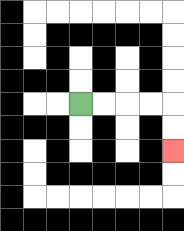{'start': '[3, 4]', 'end': '[7, 6]', 'path_directions': 'R,R,R,R,D,D', 'path_coordinates': '[[3, 4], [4, 4], [5, 4], [6, 4], [7, 4], [7, 5], [7, 6]]'}